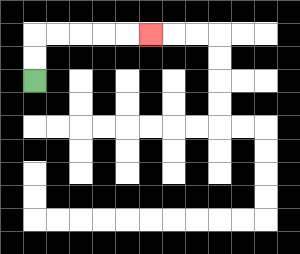{'start': '[1, 3]', 'end': '[6, 1]', 'path_directions': 'U,U,R,R,R,R,R', 'path_coordinates': '[[1, 3], [1, 2], [1, 1], [2, 1], [3, 1], [4, 1], [5, 1], [6, 1]]'}